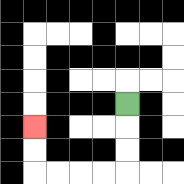{'start': '[5, 4]', 'end': '[1, 5]', 'path_directions': 'D,D,D,L,L,L,L,U,U', 'path_coordinates': '[[5, 4], [5, 5], [5, 6], [5, 7], [4, 7], [3, 7], [2, 7], [1, 7], [1, 6], [1, 5]]'}